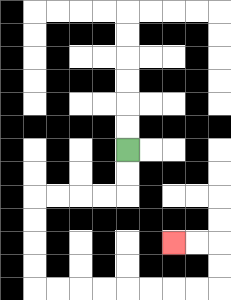{'start': '[5, 6]', 'end': '[7, 10]', 'path_directions': 'D,D,L,L,L,L,D,D,D,D,R,R,R,R,R,R,R,R,U,U,L,L', 'path_coordinates': '[[5, 6], [5, 7], [5, 8], [4, 8], [3, 8], [2, 8], [1, 8], [1, 9], [1, 10], [1, 11], [1, 12], [2, 12], [3, 12], [4, 12], [5, 12], [6, 12], [7, 12], [8, 12], [9, 12], [9, 11], [9, 10], [8, 10], [7, 10]]'}